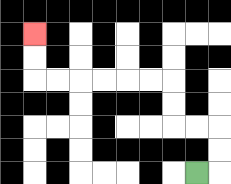{'start': '[8, 7]', 'end': '[1, 1]', 'path_directions': 'R,U,U,L,L,U,U,L,L,L,L,L,L,U,U', 'path_coordinates': '[[8, 7], [9, 7], [9, 6], [9, 5], [8, 5], [7, 5], [7, 4], [7, 3], [6, 3], [5, 3], [4, 3], [3, 3], [2, 3], [1, 3], [1, 2], [1, 1]]'}